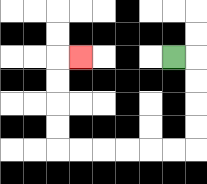{'start': '[7, 2]', 'end': '[3, 2]', 'path_directions': 'R,D,D,D,D,L,L,L,L,L,L,U,U,U,U,R', 'path_coordinates': '[[7, 2], [8, 2], [8, 3], [8, 4], [8, 5], [8, 6], [7, 6], [6, 6], [5, 6], [4, 6], [3, 6], [2, 6], [2, 5], [2, 4], [2, 3], [2, 2], [3, 2]]'}